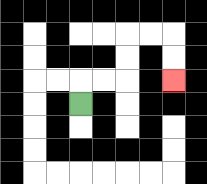{'start': '[3, 4]', 'end': '[7, 3]', 'path_directions': 'U,R,R,U,U,R,R,D,D', 'path_coordinates': '[[3, 4], [3, 3], [4, 3], [5, 3], [5, 2], [5, 1], [6, 1], [7, 1], [7, 2], [7, 3]]'}